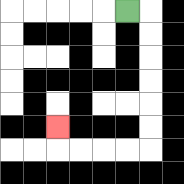{'start': '[5, 0]', 'end': '[2, 5]', 'path_directions': 'R,D,D,D,D,D,D,L,L,L,L,U', 'path_coordinates': '[[5, 0], [6, 0], [6, 1], [6, 2], [6, 3], [6, 4], [6, 5], [6, 6], [5, 6], [4, 6], [3, 6], [2, 6], [2, 5]]'}